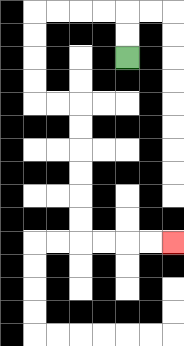{'start': '[5, 2]', 'end': '[7, 10]', 'path_directions': 'U,U,L,L,L,L,D,D,D,D,R,R,D,D,D,D,D,D,R,R,R,R', 'path_coordinates': '[[5, 2], [5, 1], [5, 0], [4, 0], [3, 0], [2, 0], [1, 0], [1, 1], [1, 2], [1, 3], [1, 4], [2, 4], [3, 4], [3, 5], [3, 6], [3, 7], [3, 8], [3, 9], [3, 10], [4, 10], [5, 10], [6, 10], [7, 10]]'}